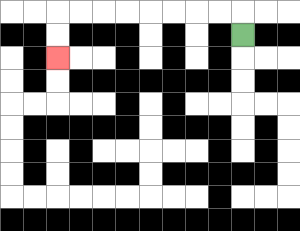{'start': '[10, 1]', 'end': '[2, 2]', 'path_directions': 'U,L,L,L,L,L,L,L,L,D,D', 'path_coordinates': '[[10, 1], [10, 0], [9, 0], [8, 0], [7, 0], [6, 0], [5, 0], [4, 0], [3, 0], [2, 0], [2, 1], [2, 2]]'}